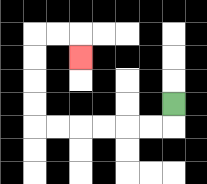{'start': '[7, 4]', 'end': '[3, 2]', 'path_directions': 'D,L,L,L,L,L,L,U,U,U,U,R,R,D', 'path_coordinates': '[[7, 4], [7, 5], [6, 5], [5, 5], [4, 5], [3, 5], [2, 5], [1, 5], [1, 4], [1, 3], [1, 2], [1, 1], [2, 1], [3, 1], [3, 2]]'}